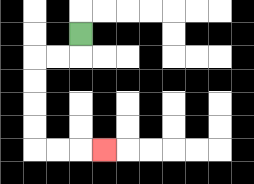{'start': '[3, 1]', 'end': '[4, 6]', 'path_directions': 'D,L,L,D,D,D,D,R,R,R', 'path_coordinates': '[[3, 1], [3, 2], [2, 2], [1, 2], [1, 3], [1, 4], [1, 5], [1, 6], [2, 6], [3, 6], [4, 6]]'}